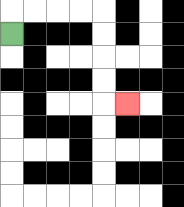{'start': '[0, 1]', 'end': '[5, 4]', 'path_directions': 'U,R,R,R,R,D,D,D,D,R', 'path_coordinates': '[[0, 1], [0, 0], [1, 0], [2, 0], [3, 0], [4, 0], [4, 1], [4, 2], [4, 3], [4, 4], [5, 4]]'}